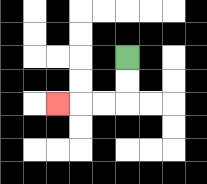{'start': '[5, 2]', 'end': '[2, 4]', 'path_directions': 'D,D,L,L,L', 'path_coordinates': '[[5, 2], [5, 3], [5, 4], [4, 4], [3, 4], [2, 4]]'}